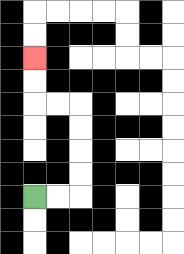{'start': '[1, 8]', 'end': '[1, 2]', 'path_directions': 'R,R,U,U,U,U,L,L,U,U', 'path_coordinates': '[[1, 8], [2, 8], [3, 8], [3, 7], [3, 6], [3, 5], [3, 4], [2, 4], [1, 4], [1, 3], [1, 2]]'}